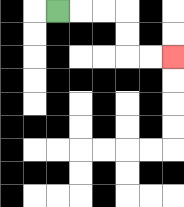{'start': '[2, 0]', 'end': '[7, 2]', 'path_directions': 'R,R,R,D,D,R,R', 'path_coordinates': '[[2, 0], [3, 0], [4, 0], [5, 0], [5, 1], [5, 2], [6, 2], [7, 2]]'}